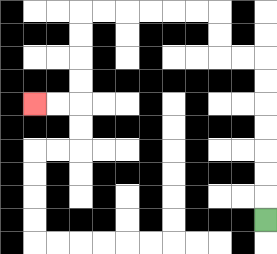{'start': '[11, 9]', 'end': '[1, 4]', 'path_directions': 'U,U,U,U,U,U,U,L,L,U,U,L,L,L,L,L,L,D,D,D,D,L,L', 'path_coordinates': '[[11, 9], [11, 8], [11, 7], [11, 6], [11, 5], [11, 4], [11, 3], [11, 2], [10, 2], [9, 2], [9, 1], [9, 0], [8, 0], [7, 0], [6, 0], [5, 0], [4, 0], [3, 0], [3, 1], [3, 2], [3, 3], [3, 4], [2, 4], [1, 4]]'}